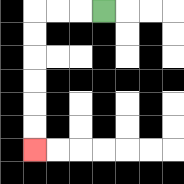{'start': '[4, 0]', 'end': '[1, 6]', 'path_directions': 'L,L,L,D,D,D,D,D,D', 'path_coordinates': '[[4, 0], [3, 0], [2, 0], [1, 0], [1, 1], [1, 2], [1, 3], [1, 4], [1, 5], [1, 6]]'}